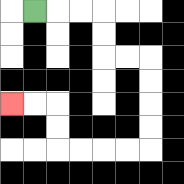{'start': '[1, 0]', 'end': '[0, 4]', 'path_directions': 'R,R,R,D,D,R,R,D,D,D,D,L,L,L,L,U,U,L,L', 'path_coordinates': '[[1, 0], [2, 0], [3, 0], [4, 0], [4, 1], [4, 2], [5, 2], [6, 2], [6, 3], [6, 4], [6, 5], [6, 6], [5, 6], [4, 6], [3, 6], [2, 6], [2, 5], [2, 4], [1, 4], [0, 4]]'}